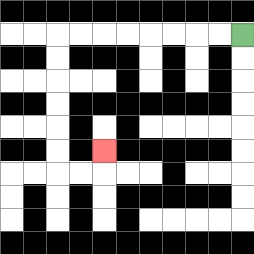{'start': '[10, 1]', 'end': '[4, 6]', 'path_directions': 'L,L,L,L,L,L,L,L,D,D,D,D,D,D,R,R,U', 'path_coordinates': '[[10, 1], [9, 1], [8, 1], [7, 1], [6, 1], [5, 1], [4, 1], [3, 1], [2, 1], [2, 2], [2, 3], [2, 4], [2, 5], [2, 6], [2, 7], [3, 7], [4, 7], [4, 6]]'}